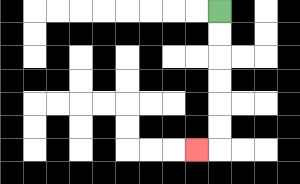{'start': '[9, 0]', 'end': '[8, 6]', 'path_directions': 'D,D,D,D,D,D,L', 'path_coordinates': '[[9, 0], [9, 1], [9, 2], [9, 3], [9, 4], [9, 5], [9, 6], [8, 6]]'}